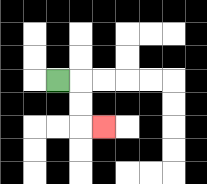{'start': '[2, 3]', 'end': '[4, 5]', 'path_directions': 'R,D,D,R', 'path_coordinates': '[[2, 3], [3, 3], [3, 4], [3, 5], [4, 5]]'}